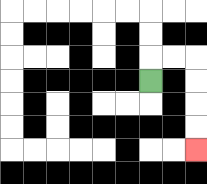{'start': '[6, 3]', 'end': '[8, 6]', 'path_directions': 'U,R,R,D,D,D,D', 'path_coordinates': '[[6, 3], [6, 2], [7, 2], [8, 2], [8, 3], [8, 4], [8, 5], [8, 6]]'}